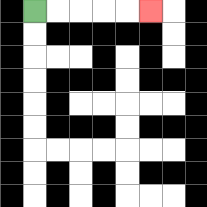{'start': '[1, 0]', 'end': '[6, 0]', 'path_directions': 'R,R,R,R,R', 'path_coordinates': '[[1, 0], [2, 0], [3, 0], [4, 0], [5, 0], [6, 0]]'}